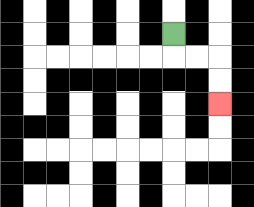{'start': '[7, 1]', 'end': '[9, 4]', 'path_directions': 'D,R,R,D,D', 'path_coordinates': '[[7, 1], [7, 2], [8, 2], [9, 2], [9, 3], [9, 4]]'}